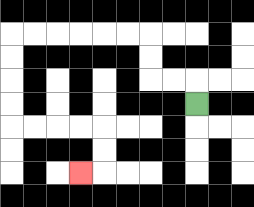{'start': '[8, 4]', 'end': '[3, 7]', 'path_directions': 'U,L,L,U,U,L,L,L,L,L,L,D,D,D,D,R,R,R,R,D,D,L', 'path_coordinates': '[[8, 4], [8, 3], [7, 3], [6, 3], [6, 2], [6, 1], [5, 1], [4, 1], [3, 1], [2, 1], [1, 1], [0, 1], [0, 2], [0, 3], [0, 4], [0, 5], [1, 5], [2, 5], [3, 5], [4, 5], [4, 6], [4, 7], [3, 7]]'}